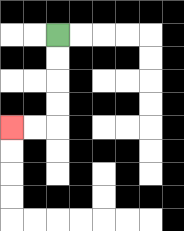{'start': '[2, 1]', 'end': '[0, 5]', 'path_directions': 'D,D,D,D,L,L', 'path_coordinates': '[[2, 1], [2, 2], [2, 3], [2, 4], [2, 5], [1, 5], [0, 5]]'}